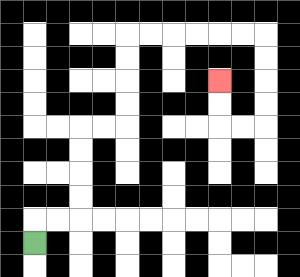{'start': '[1, 10]', 'end': '[9, 3]', 'path_directions': 'U,R,R,U,U,U,U,R,R,U,U,U,U,R,R,R,R,R,R,D,D,D,D,L,L,U,U', 'path_coordinates': '[[1, 10], [1, 9], [2, 9], [3, 9], [3, 8], [3, 7], [3, 6], [3, 5], [4, 5], [5, 5], [5, 4], [5, 3], [5, 2], [5, 1], [6, 1], [7, 1], [8, 1], [9, 1], [10, 1], [11, 1], [11, 2], [11, 3], [11, 4], [11, 5], [10, 5], [9, 5], [9, 4], [9, 3]]'}